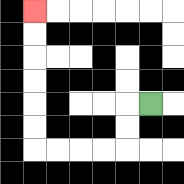{'start': '[6, 4]', 'end': '[1, 0]', 'path_directions': 'L,D,D,L,L,L,L,U,U,U,U,U,U', 'path_coordinates': '[[6, 4], [5, 4], [5, 5], [5, 6], [4, 6], [3, 6], [2, 6], [1, 6], [1, 5], [1, 4], [1, 3], [1, 2], [1, 1], [1, 0]]'}